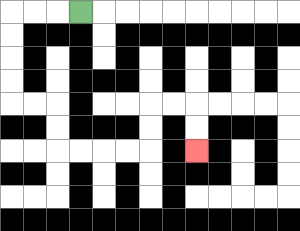{'start': '[3, 0]', 'end': '[8, 6]', 'path_directions': 'L,L,L,D,D,D,D,R,R,D,D,R,R,R,R,U,U,R,R,D,D', 'path_coordinates': '[[3, 0], [2, 0], [1, 0], [0, 0], [0, 1], [0, 2], [0, 3], [0, 4], [1, 4], [2, 4], [2, 5], [2, 6], [3, 6], [4, 6], [5, 6], [6, 6], [6, 5], [6, 4], [7, 4], [8, 4], [8, 5], [8, 6]]'}